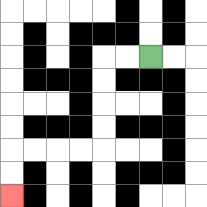{'start': '[6, 2]', 'end': '[0, 8]', 'path_directions': 'L,L,D,D,D,D,L,L,L,L,D,D', 'path_coordinates': '[[6, 2], [5, 2], [4, 2], [4, 3], [4, 4], [4, 5], [4, 6], [3, 6], [2, 6], [1, 6], [0, 6], [0, 7], [0, 8]]'}